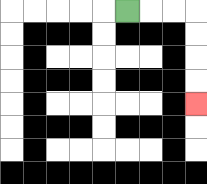{'start': '[5, 0]', 'end': '[8, 4]', 'path_directions': 'R,R,R,D,D,D,D', 'path_coordinates': '[[5, 0], [6, 0], [7, 0], [8, 0], [8, 1], [8, 2], [8, 3], [8, 4]]'}